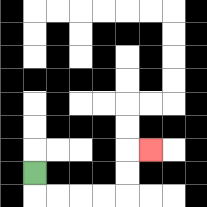{'start': '[1, 7]', 'end': '[6, 6]', 'path_directions': 'D,R,R,R,R,U,U,R', 'path_coordinates': '[[1, 7], [1, 8], [2, 8], [3, 8], [4, 8], [5, 8], [5, 7], [5, 6], [6, 6]]'}